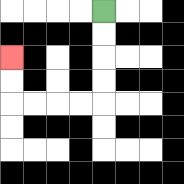{'start': '[4, 0]', 'end': '[0, 2]', 'path_directions': 'D,D,D,D,L,L,L,L,U,U', 'path_coordinates': '[[4, 0], [4, 1], [4, 2], [4, 3], [4, 4], [3, 4], [2, 4], [1, 4], [0, 4], [0, 3], [0, 2]]'}